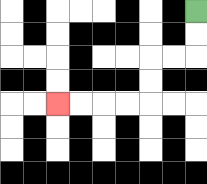{'start': '[8, 0]', 'end': '[2, 4]', 'path_directions': 'D,D,L,L,D,D,L,L,L,L', 'path_coordinates': '[[8, 0], [8, 1], [8, 2], [7, 2], [6, 2], [6, 3], [6, 4], [5, 4], [4, 4], [3, 4], [2, 4]]'}